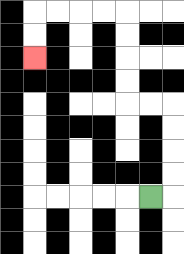{'start': '[6, 8]', 'end': '[1, 2]', 'path_directions': 'R,U,U,U,U,L,L,U,U,U,U,L,L,L,L,D,D', 'path_coordinates': '[[6, 8], [7, 8], [7, 7], [7, 6], [7, 5], [7, 4], [6, 4], [5, 4], [5, 3], [5, 2], [5, 1], [5, 0], [4, 0], [3, 0], [2, 0], [1, 0], [1, 1], [1, 2]]'}